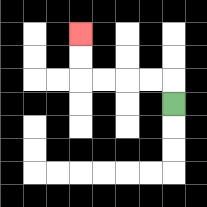{'start': '[7, 4]', 'end': '[3, 1]', 'path_directions': 'U,L,L,L,L,U,U', 'path_coordinates': '[[7, 4], [7, 3], [6, 3], [5, 3], [4, 3], [3, 3], [3, 2], [3, 1]]'}